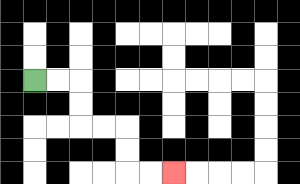{'start': '[1, 3]', 'end': '[7, 7]', 'path_directions': 'R,R,D,D,R,R,D,D,R,R', 'path_coordinates': '[[1, 3], [2, 3], [3, 3], [3, 4], [3, 5], [4, 5], [5, 5], [5, 6], [5, 7], [6, 7], [7, 7]]'}